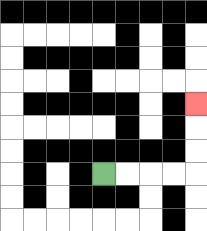{'start': '[4, 7]', 'end': '[8, 4]', 'path_directions': 'R,R,R,R,U,U,U', 'path_coordinates': '[[4, 7], [5, 7], [6, 7], [7, 7], [8, 7], [8, 6], [8, 5], [8, 4]]'}